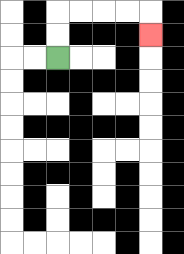{'start': '[2, 2]', 'end': '[6, 1]', 'path_directions': 'U,U,R,R,R,R,D', 'path_coordinates': '[[2, 2], [2, 1], [2, 0], [3, 0], [4, 0], [5, 0], [6, 0], [6, 1]]'}